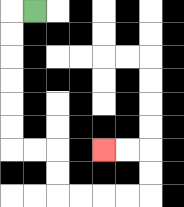{'start': '[1, 0]', 'end': '[4, 6]', 'path_directions': 'L,D,D,D,D,D,D,R,R,D,D,R,R,R,R,U,U,L,L', 'path_coordinates': '[[1, 0], [0, 0], [0, 1], [0, 2], [0, 3], [0, 4], [0, 5], [0, 6], [1, 6], [2, 6], [2, 7], [2, 8], [3, 8], [4, 8], [5, 8], [6, 8], [6, 7], [6, 6], [5, 6], [4, 6]]'}